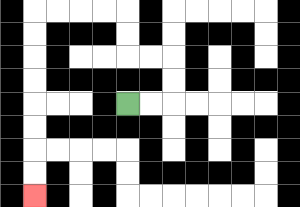{'start': '[5, 4]', 'end': '[1, 8]', 'path_directions': 'R,R,U,U,L,L,U,U,L,L,L,L,D,D,D,D,D,D,D,D', 'path_coordinates': '[[5, 4], [6, 4], [7, 4], [7, 3], [7, 2], [6, 2], [5, 2], [5, 1], [5, 0], [4, 0], [3, 0], [2, 0], [1, 0], [1, 1], [1, 2], [1, 3], [1, 4], [1, 5], [1, 6], [1, 7], [1, 8]]'}